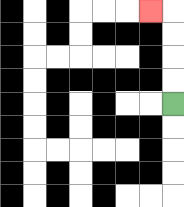{'start': '[7, 4]', 'end': '[6, 0]', 'path_directions': 'U,U,U,U,L', 'path_coordinates': '[[7, 4], [7, 3], [7, 2], [7, 1], [7, 0], [6, 0]]'}